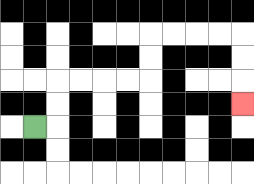{'start': '[1, 5]', 'end': '[10, 4]', 'path_directions': 'R,U,U,R,R,R,R,U,U,R,R,R,R,D,D,D', 'path_coordinates': '[[1, 5], [2, 5], [2, 4], [2, 3], [3, 3], [4, 3], [5, 3], [6, 3], [6, 2], [6, 1], [7, 1], [8, 1], [9, 1], [10, 1], [10, 2], [10, 3], [10, 4]]'}